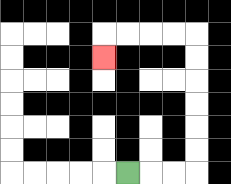{'start': '[5, 7]', 'end': '[4, 2]', 'path_directions': 'R,R,R,U,U,U,U,U,U,L,L,L,L,D', 'path_coordinates': '[[5, 7], [6, 7], [7, 7], [8, 7], [8, 6], [8, 5], [8, 4], [8, 3], [8, 2], [8, 1], [7, 1], [6, 1], [5, 1], [4, 1], [4, 2]]'}